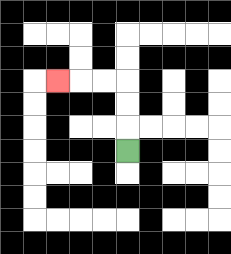{'start': '[5, 6]', 'end': '[2, 3]', 'path_directions': 'U,U,U,L,L,L', 'path_coordinates': '[[5, 6], [5, 5], [5, 4], [5, 3], [4, 3], [3, 3], [2, 3]]'}